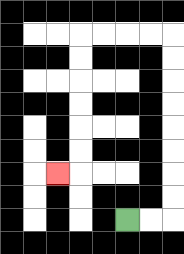{'start': '[5, 9]', 'end': '[2, 7]', 'path_directions': 'R,R,U,U,U,U,U,U,U,U,L,L,L,L,D,D,D,D,D,D,L', 'path_coordinates': '[[5, 9], [6, 9], [7, 9], [7, 8], [7, 7], [7, 6], [7, 5], [7, 4], [7, 3], [7, 2], [7, 1], [6, 1], [5, 1], [4, 1], [3, 1], [3, 2], [3, 3], [3, 4], [3, 5], [3, 6], [3, 7], [2, 7]]'}